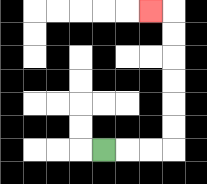{'start': '[4, 6]', 'end': '[6, 0]', 'path_directions': 'R,R,R,U,U,U,U,U,U,L', 'path_coordinates': '[[4, 6], [5, 6], [6, 6], [7, 6], [7, 5], [7, 4], [7, 3], [7, 2], [7, 1], [7, 0], [6, 0]]'}